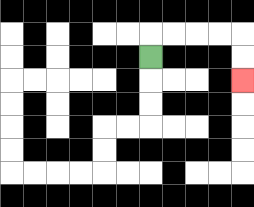{'start': '[6, 2]', 'end': '[10, 3]', 'path_directions': 'U,R,R,R,R,D,D', 'path_coordinates': '[[6, 2], [6, 1], [7, 1], [8, 1], [9, 1], [10, 1], [10, 2], [10, 3]]'}